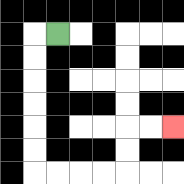{'start': '[2, 1]', 'end': '[7, 5]', 'path_directions': 'L,D,D,D,D,D,D,R,R,R,R,U,U,R,R', 'path_coordinates': '[[2, 1], [1, 1], [1, 2], [1, 3], [1, 4], [1, 5], [1, 6], [1, 7], [2, 7], [3, 7], [4, 7], [5, 7], [5, 6], [5, 5], [6, 5], [7, 5]]'}